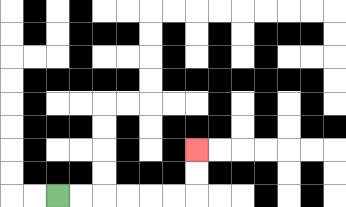{'start': '[2, 8]', 'end': '[8, 6]', 'path_directions': 'R,R,R,R,R,R,U,U', 'path_coordinates': '[[2, 8], [3, 8], [4, 8], [5, 8], [6, 8], [7, 8], [8, 8], [8, 7], [8, 6]]'}